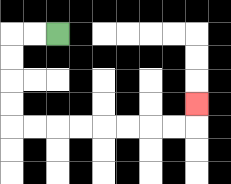{'start': '[2, 1]', 'end': '[8, 4]', 'path_directions': 'L,L,D,D,D,D,R,R,R,R,R,R,R,R,U', 'path_coordinates': '[[2, 1], [1, 1], [0, 1], [0, 2], [0, 3], [0, 4], [0, 5], [1, 5], [2, 5], [3, 5], [4, 5], [5, 5], [6, 5], [7, 5], [8, 5], [8, 4]]'}